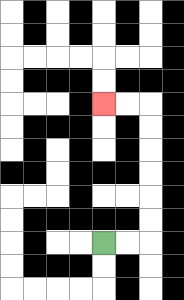{'start': '[4, 10]', 'end': '[4, 4]', 'path_directions': 'R,R,U,U,U,U,U,U,L,L', 'path_coordinates': '[[4, 10], [5, 10], [6, 10], [6, 9], [6, 8], [6, 7], [6, 6], [6, 5], [6, 4], [5, 4], [4, 4]]'}